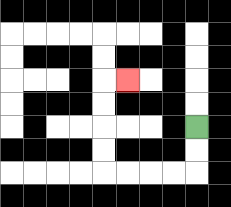{'start': '[8, 5]', 'end': '[5, 3]', 'path_directions': 'D,D,L,L,L,L,U,U,U,U,R', 'path_coordinates': '[[8, 5], [8, 6], [8, 7], [7, 7], [6, 7], [5, 7], [4, 7], [4, 6], [4, 5], [4, 4], [4, 3], [5, 3]]'}